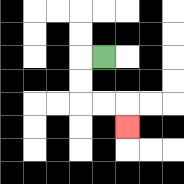{'start': '[4, 2]', 'end': '[5, 5]', 'path_directions': 'L,D,D,R,R,D', 'path_coordinates': '[[4, 2], [3, 2], [3, 3], [3, 4], [4, 4], [5, 4], [5, 5]]'}